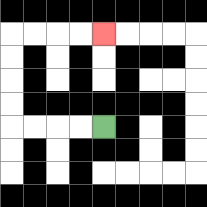{'start': '[4, 5]', 'end': '[4, 1]', 'path_directions': 'L,L,L,L,U,U,U,U,R,R,R,R', 'path_coordinates': '[[4, 5], [3, 5], [2, 5], [1, 5], [0, 5], [0, 4], [0, 3], [0, 2], [0, 1], [1, 1], [2, 1], [3, 1], [4, 1]]'}